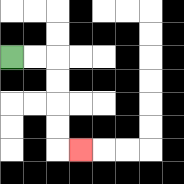{'start': '[0, 2]', 'end': '[3, 6]', 'path_directions': 'R,R,D,D,D,D,R', 'path_coordinates': '[[0, 2], [1, 2], [2, 2], [2, 3], [2, 4], [2, 5], [2, 6], [3, 6]]'}